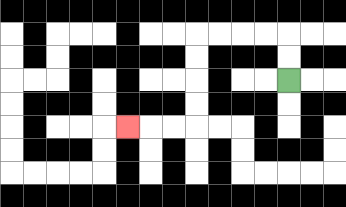{'start': '[12, 3]', 'end': '[5, 5]', 'path_directions': 'U,U,L,L,L,L,D,D,D,D,L,L,L', 'path_coordinates': '[[12, 3], [12, 2], [12, 1], [11, 1], [10, 1], [9, 1], [8, 1], [8, 2], [8, 3], [8, 4], [8, 5], [7, 5], [6, 5], [5, 5]]'}